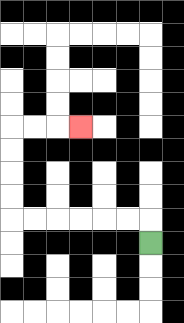{'start': '[6, 10]', 'end': '[3, 5]', 'path_directions': 'U,L,L,L,L,L,L,U,U,U,U,R,R,R', 'path_coordinates': '[[6, 10], [6, 9], [5, 9], [4, 9], [3, 9], [2, 9], [1, 9], [0, 9], [0, 8], [0, 7], [0, 6], [0, 5], [1, 5], [2, 5], [3, 5]]'}